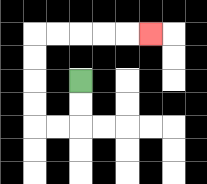{'start': '[3, 3]', 'end': '[6, 1]', 'path_directions': 'D,D,L,L,U,U,U,U,R,R,R,R,R', 'path_coordinates': '[[3, 3], [3, 4], [3, 5], [2, 5], [1, 5], [1, 4], [1, 3], [1, 2], [1, 1], [2, 1], [3, 1], [4, 1], [5, 1], [6, 1]]'}